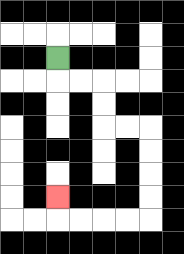{'start': '[2, 2]', 'end': '[2, 8]', 'path_directions': 'D,R,R,D,D,R,R,D,D,D,D,L,L,L,L,U', 'path_coordinates': '[[2, 2], [2, 3], [3, 3], [4, 3], [4, 4], [4, 5], [5, 5], [6, 5], [6, 6], [6, 7], [6, 8], [6, 9], [5, 9], [4, 9], [3, 9], [2, 9], [2, 8]]'}